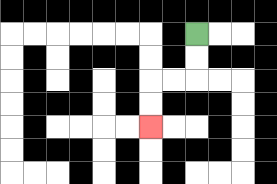{'start': '[8, 1]', 'end': '[6, 5]', 'path_directions': 'D,D,L,L,D,D', 'path_coordinates': '[[8, 1], [8, 2], [8, 3], [7, 3], [6, 3], [6, 4], [6, 5]]'}